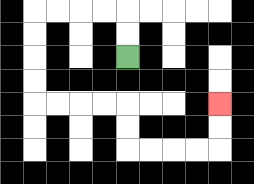{'start': '[5, 2]', 'end': '[9, 4]', 'path_directions': 'U,U,L,L,L,L,D,D,D,D,R,R,R,R,D,D,R,R,R,R,U,U', 'path_coordinates': '[[5, 2], [5, 1], [5, 0], [4, 0], [3, 0], [2, 0], [1, 0], [1, 1], [1, 2], [1, 3], [1, 4], [2, 4], [3, 4], [4, 4], [5, 4], [5, 5], [5, 6], [6, 6], [7, 6], [8, 6], [9, 6], [9, 5], [9, 4]]'}